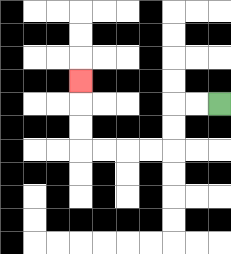{'start': '[9, 4]', 'end': '[3, 3]', 'path_directions': 'L,L,D,D,L,L,L,L,U,U,U', 'path_coordinates': '[[9, 4], [8, 4], [7, 4], [7, 5], [7, 6], [6, 6], [5, 6], [4, 6], [3, 6], [3, 5], [3, 4], [3, 3]]'}